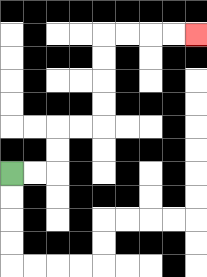{'start': '[0, 7]', 'end': '[8, 1]', 'path_directions': 'R,R,U,U,R,R,U,U,U,U,R,R,R,R', 'path_coordinates': '[[0, 7], [1, 7], [2, 7], [2, 6], [2, 5], [3, 5], [4, 5], [4, 4], [4, 3], [4, 2], [4, 1], [5, 1], [6, 1], [7, 1], [8, 1]]'}